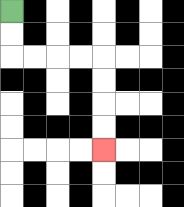{'start': '[0, 0]', 'end': '[4, 6]', 'path_directions': 'D,D,R,R,R,R,D,D,D,D', 'path_coordinates': '[[0, 0], [0, 1], [0, 2], [1, 2], [2, 2], [3, 2], [4, 2], [4, 3], [4, 4], [4, 5], [4, 6]]'}